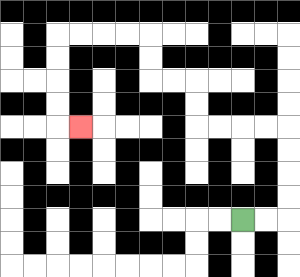{'start': '[10, 9]', 'end': '[3, 5]', 'path_directions': 'R,R,U,U,U,U,L,L,L,L,U,U,L,L,U,U,L,L,L,L,D,D,D,D,R', 'path_coordinates': '[[10, 9], [11, 9], [12, 9], [12, 8], [12, 7], [12, 6], [12, 5], [11, 5], [10, 5], [9, 5], [8, 5], [8, 4], [8, 3], [7, 3], [6, 3], [6, 2], [6, 1], [5, 1], [4, 1], [3, 1], [2, 1], [2, 2], [2, 3], [2, 4], [2, 5], [3, 5]]'}